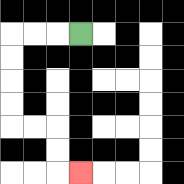{'start': '[3, 1]', 'end': '[3, 7]', 'path_directions': 'L,L,L,D,D,D,D,R,R,D,D,R', 'path_coordinates': '[[3, 1], [2, 1], [1, 1], [0, 1], [0, 2], [0, 3], [0, 4], [0, 5], [1, 5], [2, 5], [2, 6], [2, 7], [3, 7]]'}